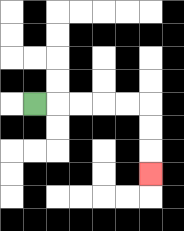{'start': '[1, 4]', 'end': '[6, 7]', 'path_directions': 'R,R,R,R,R,D,D,D', 'path_coordinates': '[[1, 4], [2, 4], [3, 4], [4, 4], [5, 4], [6, 4], [6, 5], [6, 6], [6, 7]]'}